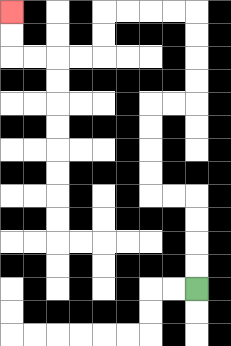{'start': '[8, 12]', 'end': '[0, 0]', 'path_directions': 'U,U,U,U,L,L,U,U,U,U,R,R,U,U,U,U,L,L,L,L,D,D,L,L,L,L,U,U', 'path_coordinates': '[[8, 12], [8, 11], [8, 10], [8, 9], [8, 8], [7, 8], [6, 8], [6, 7], [6, 6], [6, 5], [6, 4], [7, 4], [8, 4], [8, 3], [8, 2], [8, 1], [8, 0], [7, 0], [6, 0], [5, 0], [4, 0], [4, 1], [4, 2], [3, 2], [2, 2], [1, 2], [0, 2], [0, 1], [0, 0]]'}